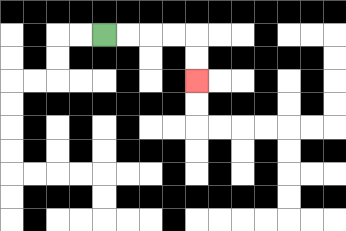{'start': '[4, 1]', 'end': '[8, 3]', 'path_directions': 'R,R,R,R,D,D', 'path_coordinates': '[[4, 1], [5, 1], [6, 1], [7, 1], [8, 1], [8, 2], [8, 3]]'}